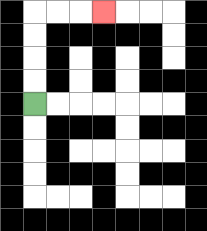{'start': '[1, 4]', 'end': '[4, 0]', 'path_directions': 'U,U,U,U,R,R,R', 'path_coordinates': '[[1, 4], [1, 3], [1, 2], [1, 1], [1, 0], [2, 0], [3, 0], [4, 0]]'}